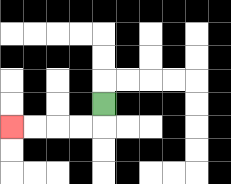{'start': '[4, 4]', 'end': '[0, 5]', 'path_directions': 'D,L,L,L,L', 'path_coordinates': '[[4, 4], [4, 5], [3, 5], [2, 5], [1, 5], [0, 5]]'}